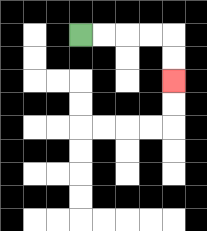{'start': '[3, 1]', 'end': '[7, 3]', 'path_directions': 'R,R,R,R,D,D', 'path_coordinates': '[[3, 1], [4, 1], [5, 1], [6, 1], [7, 1], [7, 2], [7, 3]]'}